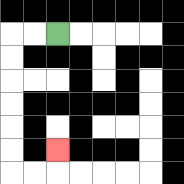{'start': '[2, 1]', 'end': '[2, 6]', 'path_directions': 'L,L,D,D,D,D,D,D,R,R,U', 'path_coordinates': '[[2, 1], [1, 1], [0, 1], [0, 2], [0, 3], [0, 4], [0, 5], [0, 6], [0, 7], [1, 7], [2, 7], [2, 6]]'}